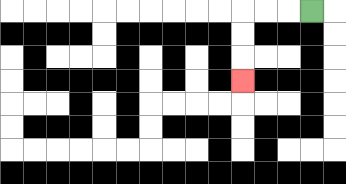{'start': '[13, 0]', 'end': '[10, 3]', 'path_directions': 'L,L,L,D,D,D', 'path_coordinates': '[[13, 0], [12, 0], [11, 0], [10, 0], [10, 1], [10, 2], [10, 3]]'}